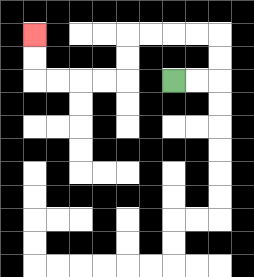{'start': '[7, 3]', 'end': '[1, 1]', 'path_directions': 'R,R,U,U,L,L,L,L,D,D,L,L,L,L,U,U', 'path_coordinates': '[[7, 3], [8, 3], [9, 3], [9, 2], [9, 1], [8, 1], [7, 1], [6, 1], [5, 1], [5, 2], [5, 3], [4, 3], [3, 3], [2, 3], [1, 3], [1, 2], [1, 1]]'}